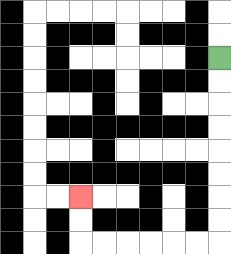{'start': '[9, 2]', 'end': '[3, 8]', 'path_directions': 'D,D,D,D,D,D,D,D,L,L,L,L,L,L,U,U', 'path_coordinates': '[[9, 2], [9, 3], [9, 4], [9, 5], [9, 6], [9, 7], [9, 8], [9, 9], [9, 10], [8, 10], [7, 10], [6, 10], [5, 10], [4, 10], [3, 10], [3, 9], [3, 8]]'}